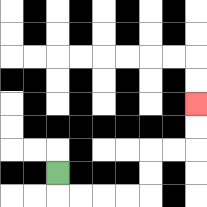{'start': '[2, 7]', 'end': '[8, 4]', 'path_directions': 'D,R,R,R,R,U,U,R,R,U,U', 'path_coordinates': '[[2, 7], [2, 8], [3, 8], [4, 8], [5, 8], [6, 8], [6, 7], [6, 6], [7, 6], [8, 6], [8, 5], [8, 4]]'}